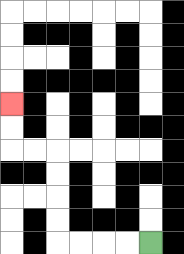{'start': '[6, 10]', 'end': '[0, 4]', 'path_directions': 'L,L,L,L,U,U,U,U,L,L,U,U', 'path_coordinates': '[[6, 10], [5, 10], [4, 10], [3, 10], [2, 10], [2, 9], [2, 8], [2, 7], [2, 6], [1, 6], [0, 6], [0, 5], [0, 4]]'}